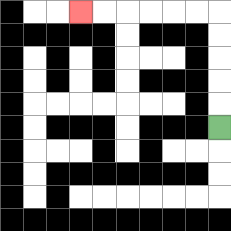{'start': '[9, 5]', 'end': '[3, 0]', 'path_directions': 'U,U,U,U,U,L,L,L,L,L,L', 'path_coordinates': '[[9, 5], [9, 4], [9, 3], [9, 2], [9, 1], [9, 0], [8, 0], [7, 0], [6, 0], [5, 0], [4, 0], [3, 0]]'}